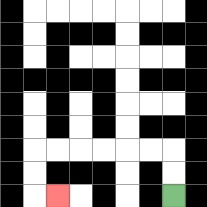{'start': '[7, 8]', 'end': '[2, 8]', 'path_directions': 'U,U,L,L,L,L,L,L,D,D,R', 'path_coordinates': '[[7, 8], [7, 7], [7, 6], [6, 6], [5, 6], [4, 6], [3, 6], [2, 6], [1, 6], [1, 7], [1, 8], [2, 8]]'}